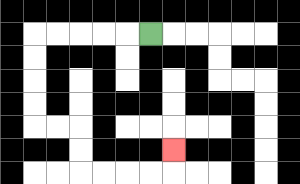{'start': '[6, 1]', 'end': '[7, 6]', 'path_directions': 'L,L,L,L,L,D,D,D,D,R,R,D,D,R,R,R,R,U', 'path_coordinates': '[[6, 1], [5, 1], [4, 1], [3, 1], [2, 1], [1, 1], [1, 2], [1, 3], [1, 4], [1, 5], [2, 5], [3, 5], [3, 6], [3, 7], [4, 7], [5, 7], [6, 7], [7, 7], [7, 6]]'}